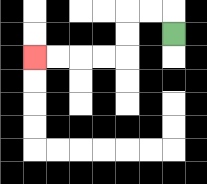{'start': '[7, 1]', 'end': '[1, 2]', 'path_directions': 'U,L,L,D,D,L,L,L,L', 'path_coordinates': '[[7, 1], [7, 0], [6, 0], [5, 0], [5, 1], [5, 2], [4, 2], [3, 2], [2, 2], [1, 2]]'}